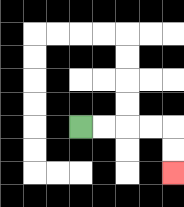{'start': '[3, 5]', 'end': '[7, 7]', 'path_directions': 'R,R,R,R,D,D', 'path_coordinates': '[[3, 5], [4, 5], [5, 5], [6, 5], [7, 5], [7, 6], [7, 7]]'}